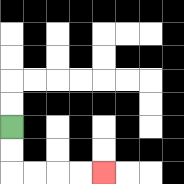{'start': '[0, 5]', 'end': '[4, 7]', 'path_directions': 'D,D,R,R,R,R', 'path_coordinates': '[[0, 5], [0, 6], [0, 7], [1, 7], [2, 7], [3, 7], [4, 7]]'}